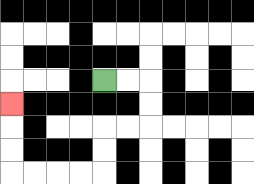{'start': '[4, 3]', 'end': '[0, 4]', 'path_directions': 'R,R,D,D,L,L,D,D,L,L,L,L,U,U,U', 'path_coordinates': '[[4, 3], [5, 3], [6, 3], [6, 4], [6, 5], [5, 5], [4, 5], [4, 6], [4, 7], [3, 7], [2, 7], [1, 7], [0, 7], [0, 6], [0, 5], [0, 4]]'}